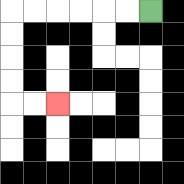{'start': '[6, 0]', 'end': '[2, 4]', 'path_directions': 'L,L,L,L,L,L,D,D,D,D,R,R', 'path_coordinates': '[[6, 0], [5, 0], [4, 0], [3, 0], [2, 0], [1, 0], [0, 0], [0, 1], [0, 2], [0, 3], [0, 4], [1, 4], [2, 4]]'}